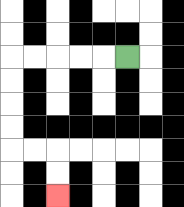{'start': '[5, 2]', 'end': '[2, 8]', 'path_directions': 'L,L,L,L,L,D,D,D,D,R,R,D,D', 'path_coordinates': '[[5, 2], [4, 2], [3, 2], [2, 2], [1, 2], [0, 2], [0, 3], [0, 4], [0, 5], [0, 6], [1, 6], [2, 6], [2, 7], [2, 8]]'}